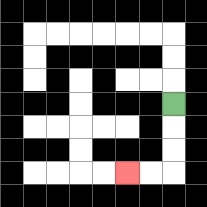{'start': '[7, 4]', 'end': '[5, 7]', 'path_directions': 'D,D,D,L,L', 'path_coordinates': '[[7, 4], [7, 5], [7, 6], [7, 7], [6, 7], [5, 7]]'}